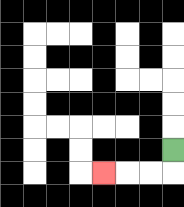{'start': '[7, 6]', 'end': '[4, 7]', 'path_directions': 'D,L,L,L', 'path_coordinates': '[[7, 6], [7, 7], [6, 7], [5, 7], [4, 7]]'}